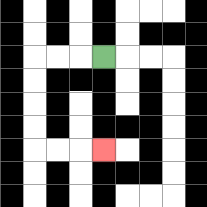{'start': '[4, 2]', 'end': '[4, 6]', 'path_directions': 'L,L,L,D,D,D,D,R,R,R', 'path_coordinates': '[[4, 2], [3, 2], [2, 2], [1, 2], [1, 3], [1, 4], [1, 5], [1, 6], [2, 6], [3, 6], [4, 6]]'}